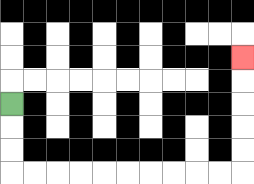{'start': '[0, 4]', 'end': '[10, 2]', 'path_directions': 'D,D,D,R,R,R,R,R,R,R,R,R,R,U,U,U,U,U', 'path_coordinates': '[[0, 4], [0, 5], [0, 6], [0, 7], [1, 7], [2, 7], [3, 7], [4, 7], [5, 7], [6, 7], [7, 7], [8, 7], [9, 7], [10, 7], [10, 6], [10, 5], [10, 4], [10, 3], [10, 2]]'}